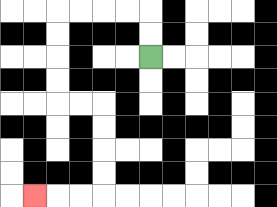{'start': '[6, 2]', 'end': '[1, 8]', 'path_directions': 'U,U,L,L,L,L,D,D,D,D,R,R,D,D,D,D,L,L,L', 'path_coordinates': '[[6, 2], [6, 1], [6, 0], [5, 0], [4, 0], [3, 0], [2, 0], [2, 1], [2, 2], [2, 3], [2, 4], [3, 4], [4, 4], [4, 5], [4, 6], [4, 7], [4, 8], [3, 8], [2, 8], [1, 8]]'}